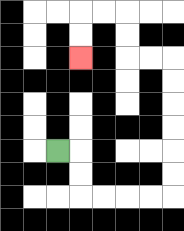{'start': '[2, 6]', 'end': '[3, 2]', 'path_directions': 'R,D,D,R,R,R,R,U,U,U,U,U,U,L,L,U,U,L,L,D,D', 'path_coordinates': '[[2, 6], [3, 6], [3, 7], [3, 8], [4, 8], [5, 8], [6, 8], [7, 8], [7, 7], [7, 6], [7, 5], [7, 4], [7, 3], [7, 2], [6, 2], [5, 2], [5, 1], [5, 0], [4, 0], [3, 0], [3, 1], [3, 2]]'}